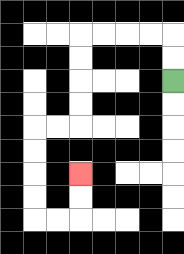{'start': '[7, 3]', 'end': '[3, 7]', 'path_directions': 'U,U,L,L,L,L,D,D,D,D,L,L,D,D,D,D,R,R,U,U', 'path_coordinates': '[[7, 3], [7, 2], [7, 1], [6, 1], [5, 1], [4, 1], [3, 1], [3, 2], [3, 3], [3, 4], [3, 5], [2, 5], [1, 5], [1, 6], [1, 7], [1, 8], [1, 9], [2, 9], [3, 9], [3, 8], [3, 7]]'}